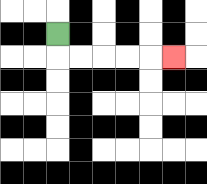{'start': '[2, 1]', 'end': '[7, 2]', 'path_directions': 'D,R,R,R,R,R', 'path_coordinates': '[[2, 1], [2, 2], [3, 2], [4, 2], [5, 2], [6, 2], [7, 2]]'}